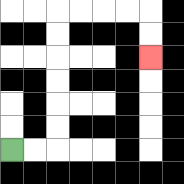{'start': '[0, 6]', 'end': '[6, 2]', 'path_directions': 'R,R,U,U,U,U,U,U,R,R,R,R,D,D', 'path_coordinates': '[[0, 6], [1, 6], [2, 6], [2, 5], [2, 4], [2, 3], [2, 2], [2, 1], [2, 0], [3, 0], [4, 0], [5, 0], [6, 0], [6, 1], [6, 2]]'}